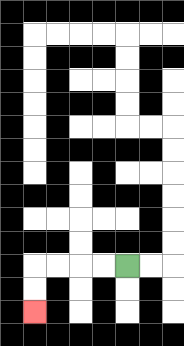{'start': '[5, 11]', 'end': '[1, 13]', 'path_directions': 'L,L,L,L,D,D', 'path_coordinates': '[[5, 11], [4, 11], [3, 11], [2, 11], [1, 11], [1, 12], [1, 13]]'}